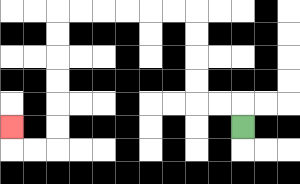{'start': '[10, 5]', 'end': '[0, 5]', 'path_directions': 'U,L,L,U,U,U,U,L,L,L,L,L,L,D,D,D,D,D,D,L,L,U', 'path_coordinates': '[[10, 5], [10, 4], [9, 4], [8, 4], [8, 3], [8, 2], [8, 1], [8, 0], [7, 0], [6, 0], [5, 0], [4, 0], [3, 0], [2, 0], [2, 1], [2, 2], [2, 3], [2, 4], [2, 5], [2, 6], [1, 6], [0, 6], [0, 5]]'}